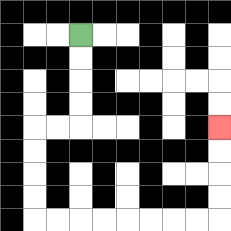{'start': '[3, 1]', 'end': '[9, 5]', 'path_directions': 'D,D,D,D,L,L,D,D,D,D,R,R,R,R,R,R,R,R,U,U,U,U', 'path_coordinates': '[[3, 1], [3, 2], [3, 3], [3, 4], [3, 5], [2, 5], [1, 5], [1, 6], [1, 7], [1, 8], [1, 9], [2, 9], [3, 9], [4, 9], [5, 9], [6, 9], [7, 9], [8, 9], [9, 9], [9, 8], [9, 7], [9, 6], [9, 5]]'}